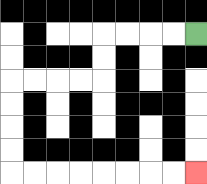{'start': '[8, 1]', 'end': '[8, 7]', 'path_directions': 'L,L,L,L,D,D,L,L,L,L,D,D,D,D,R,R,R,R,R,R,R,R', 'path_coordinates': '[[8, 1], [7, 1], [6, 1], [5, 1], [4, 1], [4, 2], [4, 3], [3, 3], [2, 3], [1, 3], [0, 3], [0, 4], [0, 5], [0, 6], [0, 7], [1, 7], [2, 7], [3, 7], [4, 7], [5, 7], [6, 7], [7, 7], [8, 7]]'}